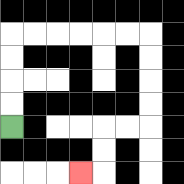{'start': '[0, 5]', 'end': '[3, 7]', 'path_directions': 'U,U,U,U,R,R,R,R,R,R,D,D,D,D,L,L,D,D,L', 'path_coordinates': '[[0, 5], [0, 4], [0, 3], [0, 2], [0, 1], [1, 1], [2, 1], [3, 1], [4, 1], [5, 1], [6, 1], [6, 2], [6, 3], [6, 4], [6, 5], [5, 5], [4, 5], [4, 6], [4, 7], [3, 7]]'}